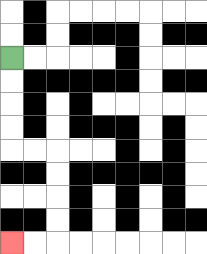{'start': '[0, 2]', 'end': '[0, 10]', 'path_directions': 'D,D,D,D,R,R,D,D,D,D,L,L', 'path_coordinates': '[[0, 2], [0, 3], [0, 4], [0, 5], [0, 6], [1, 6], [2, 6], [2, 7], [2, 8], [2, 9], [2, 10], [1, 10], [0, 10]]'}